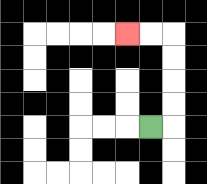{'start': '[6, 5]', 'end': '[5, 1]', 'path_directions': 'R,U,U,U,U,L,L', 'path_coordinates': '[[6, 5], [7, 5], [7, 4], [7, 3], [7, 2], [7, 1], [6, 1], [5, 1]]'}